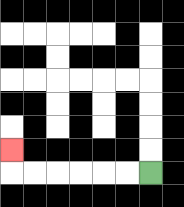{'start': '[6, 7]', 'end': '[0, 6]', 'path_directions': 'L,L,L,L,L,L,U', 'path_coordinates': '[[6, 7], [5, 7], [4, 7], [3, 7], [2, 7], [1, 7], [0, 7], [0, 6]]'}